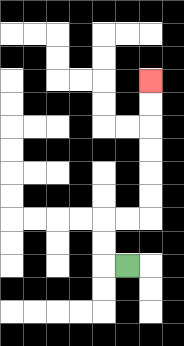{'start': '[5, 11]', 'end': '[6, 3]', 'path_directions': 'L,U,U,R,R,U,U,U,U,U,U', 'path_coordinates': '[[5, 11], [4, 11], [4, 10], [4, 9], [5, 9], [6, 9], [6, 8], [6, 7], [6, 6], [6, 5], [6, 4], [6, 3]]'}